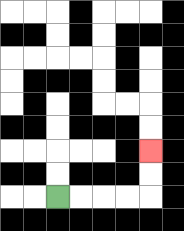{'start': '[2, 8]', 'end': '[6, 6]', 'path_directions': 'R,R,R,R,U,U', 'path_coordinates': '[[2, 8], [3, 8], [4, 8], [5, 8], [6, 8], [6, 7], [6, 6]]'}